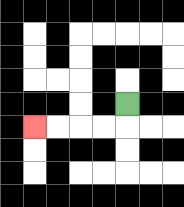{'start': '[5, 4]', 'end': '[1, 5]', 'path_directions': 'D,L,L,L,L', 'path_coordinates': '[[5, 4], [5, 5], [4, 5], [3, 5], [2, 5], [1, 5]]'}